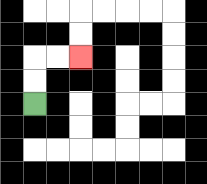{'start': '[1, 4]', 'end': '[3, 2]', 'path_directions': 'U,U,R,R', 'path_coordinates': '[[1, 4], [1, 3], [1, 2], [2, 2], [3, 2]]'}